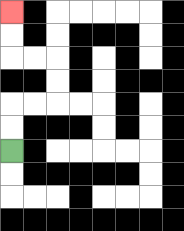{'start': '[0, 6]', 'end': '[0, 0]', 'path_directions': 'U,U,R,R,U,U,L,L,U,U', 'path_coordinates': '[[0, 6], [0, 5], [0, 4], [1, 4], [2, 4], [2, 3], [2, 2], [1, 2], [0, 2], [0, 1], [0, 0]]'}